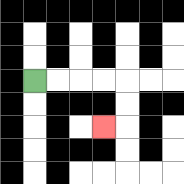{'start': '[1, 3]', 'end': '[4, 5]', 'path_directions': 'R,R,R,R,D,D,L', 'path_coordinates': '[[1, 3], [2, 3], [3, 3], [4, 3], [5, 3], [5, 4], [5, 5], [4, 5]]'}